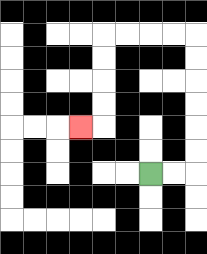{'start': '[6, 7]', 'end': '[3, 5]', 'path_directions': 'R,R,U,U,U,U,U,U,L,L,L,L,D,D,D,D,L', 'path_coordinates': '[[6, 7], [7, 7], [8, 7], [8, 6], [8, 5], [8, 4], [8, 3], [8, 2], [8, 1], [7, 1], [6, 1], [5, 1], [4, 1], [4, 2], [4, 3], [4, 4], [4, 5], [3, 5]]'}